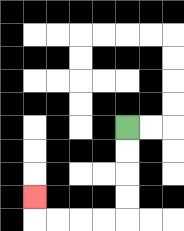{'start': '[5, 5]', 'end': '[1, 8]', 'path_directions': 'D,D,D,D,L,L,L,L,U', 'path_coordinates': '[[5, 5], [5, 6], [5, 7], [5, 8], [5, 9], [4, 9], [3, 9], [2, 9], [1, 9], [1, 8]]'}